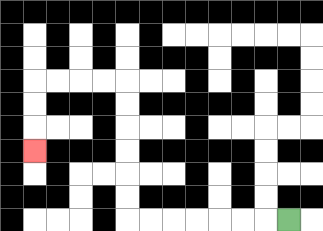{'start': '[12, 9]', 'end': '[1, 6]', 'path_directions': 'L,L,L,L,L,L,L,U,U,U,U,U,U,L,L,L,L,D,D,D', 'path_coordinates': '[[12, 9], [11, 9], [10, 9], [9, 9], [8, 9], [7, 9], [6, 9], [5, 9], [5, 8], [5, 7], [5, 6], [5, 5], [5, 4], [5, 3], [4, 3], [3, 3], [2, 3], [1, 3], [1, 4], [1, 5], [1, 6]]'}